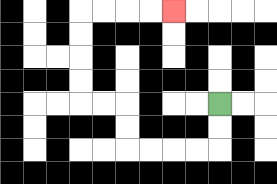{'start': '[9, 4]', 'end': '[7, 0]', 'path_directions': 'D,D,L,L,L,L,U,U,L,L,U,U,U,U,R,R,R,R', 'path_coordinates': '[[9, 4], [9, 5], [9, 6], [8, 6], [7, 6], [6, 6], [5, 6], [5, 5], [5, 4], [4, 4], [3, 4], [3, 3], [3, 2], [3, 1], [3, 0], [4, 0], [5, 0], [6, 0], [7, 0]]'}